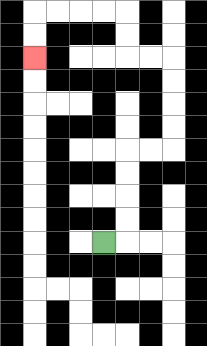{'start': '[4, 10]', 'end': '[1, 2]', 'path_directions': 'R,U,U,U,U,R,R,U,U,U,U,L,L,U,U,L,L,L,L,D,D', 'path_coordinates': '[[4, 10], [5, 10], [5, 9], [5, 8], [5, 7], [5, 6], [6, 6], [7, 6], [7, 5], [7, 4], [7, 3], [7, 2], [6, 2], [5, 2], [5, 1], [5, 0], [4, 0], [3, 0], [2, 0], [1, 0], [1, 1], [1, 2]]'}